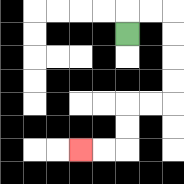{'start': '[5, 1]', 'end': '[3, 6]', 'path_directions': 'U,R,R,D,D,D,D,L,L,D,D,L,L', 'path_coordinates': '[[5, 1], [5, 0], [6, 0], [7, 0], [7, 1], [7, 2], [7, 3], [7, 4], [6, 4], [5, 4], [5, 5], [5, 6], [4, 6], [3, 6]]'}